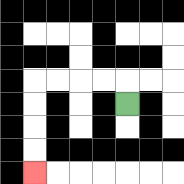{'start': '[5, 4]', 'end': '[1, 7]', 'path_directions': 'U,L,L,L,L,D,D,D,D', 'path_coordinates': '[[5, 4], [5, 3], [4, 3], [3, 3], [2, 3], [1, 3], [1, 4], [1, 5], [1, 6], [1, 7]]'}